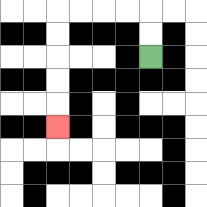{'start': '[6, 2]', 'end': '[2, 5]', 'path_directions': 'U,U,L,L,L,L,D,D,D,D,D', 'path_coordinates': '[[6, 2], [6, 1], [6, 0], [5, 0], [4, 0], [3, 0], [2, 0], [2, 1], [2, 2], [2, 3], [2, 4], [2, 5]]'}